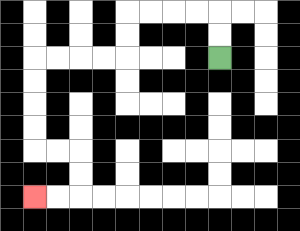{'start': '[9, 2]', 'end': '[1, 8]', 'path_directions': 'U,U,L,L,L,L,D,D,L,L,L,L,D,D,D,D,R,R,D,D,L,L', 'path_coordinates': '[[9, 2], [9, 1], [9, 0], [8, 0], [7, 0], [6, 0], [5, 0], [5, 1], [5, 2], [4, 2], [3, 2], [2, 2], [1, 2], [1, 3], [1, 4], [1, 5], [1, 6], [2, 6], [3, 6], [3, 7], [3, 8], [2, 8], [1, 8]]'}